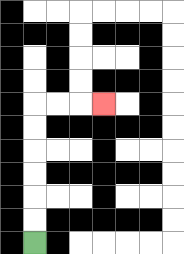{'start': '[1, 10]', 'end': '[4, 4]', 'path_directions': 'U,U,U,U,U,U,R,R,R', 'path_coordinates': '[[1, 10], [1, 9], [1, 8], [1, 7], [1, 6], [1, 5], [1, 4], [2, 4], [3, 4], [4, 4]]'}